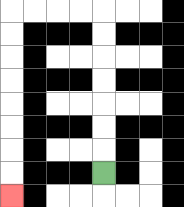{'start': '[4, 7]', 'end': '[0, 8]', 'path_directions': 'U,U,U,U,U,U,U,L,L,L,L,D,D,D,D,D,D,D,D', 'path_coordinates': '[[4, 7], [4, 6], [4, 5], [4, 4], [4, 3], [4, 2], [4, 1], [4, 0], [3, 0], [2, 0], [1, 0], [0, 0], [0, 1], [0, 2], [0, 3], [0, 4], [0, 5], [0, 6], [0, 7], [0, 8]]'}